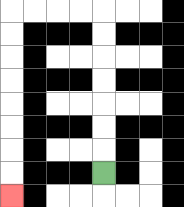{'start': '[4, 7]', 'end': '[0, 8]', 'path_directions': 'U,U,U,U,U,U,U,L,L,L,L,D,D,D,D,D,D,D,D', 'path_coordinates': '[[4, 7], [4, 6], [4, 5], [4, 4], [4, 3], [4, 2], [4, 1], [4, 0], [3, 0], [2, 0], [1, 0], [0, 0], [0, 1], [0, 2], [0, 3], [0, 4], [0, 5], [0, 6], [0, 7], [0, 8]]'}